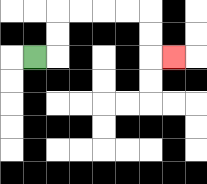{'start': '[1, 2]', 'end': '[7, 2]', 'path_directions': 'R,U,U,R,R,R,R,D,D,R', 'path_coordinates': '[[1, 2], [2, 2], [2, 1], [2, 0], [3, 0], [4, 0], [5, 0], [6, 0], [6, 1], [6, 2], [7, 2]]'}